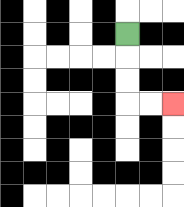{'start': '[5, 1]', 'end': '[7, 4]', 'path_directions': 'D,D,D,R,R', 'path_coordinates': '[[5, 1], [5, 2], [5, 3], [5, 4], [6, 4], [7, 4]]'}